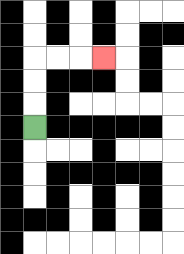{'start': '[1, 5]', 'end': '[4, 2]', 'path_directions': 'U,U,U,R,R,R', 'path_coordinates': '[[1, 5], [1, 4], [1, 3], [1, 2], [2, 2], [3, 2], [4, 2]]'}